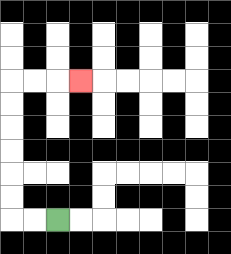{'start': '[2, 9]', 'end': '[3, 3]', 'path_directions': 'L,L,U,U,U,U,U,U,R,R,R', 'path_coordinates': '[[2, 9], [1, 9], [0, 9], [0, 8], [0, 7], [0, 6], [0, 5], [0, 4], [0, 3], [1, 3], [2, 3], [3, 3]]'}